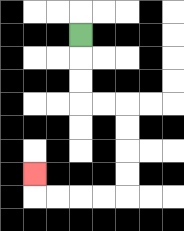{'start': '[3, 1]', 'end': '[1, 7]', 'path_directions': 'D,D,D,R,R,D,D,D,D,L,L,L,L,U', 'path_coordinates': '[[3, 1], [3, 2], [3, 3], [3, 4], [4, 4], [5, 4], [5, 5], [5, 6], [5, 7], [5, 8], [4, 8], [3, 8], [2, 8], [1, 8], [1, 7]]'}